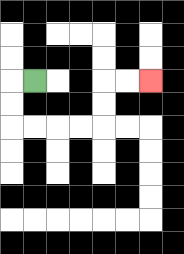{'start': '[1, 3]', 'end': '[6, 3]', 'path_directions': 'L,D,D,R,R,R,R,U,U,R,R', 'path_coordinates': '[[1, 3], [0, 3], [0, 4], [0, 5], [1, 5], [2, 5], [3, 5], [4, 5], [4, 4], [4, 3], [5, 3], [6, 3]]'}